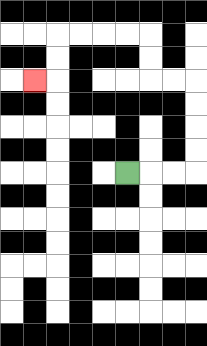{'start': '[5, 7]', 'end': '[1, 3]', 'path_directions': 'R,R,R,U,U,U,U,L,L,U,U,L,L,L,L,D,D,L', 'path_coordinates': '[[5, 7], [6, 7], [7, 7], [8, 7], [8, 6], [8, 5], [8, 4], [8, 3], [7, 3], [6, 3], [6, 2], [6, 1], [5, 1], [4, 1], [3, 1], [2, 1], [2, 2], [2, 3], [1, 3]]'}